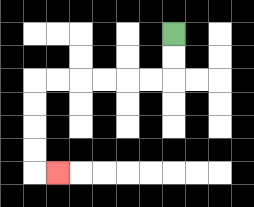{'start': '[7, 1]', 'end': '[2, 7]', 'path_directions': 'D,D,L,L,L,L,L,L,D,D,D,D,R', 'path_coordinates': '[[7, 1], [7, 2], [7, 3], [6, 3], [5, 3], [4, 3], [3, 3], [2, 3], [1, 3], [1, 4], [1, 5], [1, 6], [1, 7], [2, 7]]'}